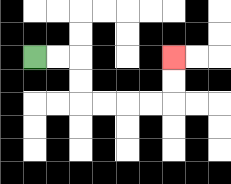{'start': '[1, 2]', 'end': '[7, 2]', 'path_directions': 'R,R,D,D,R,R,R,R,U,U', 'path_coordinates': '[[1, 2], [2, 2], [3, 2], [3, 3], [3, 4], [4, 4], [5, 4], [6, 4], [7, 4], [7, 3], [7, 2]]'}